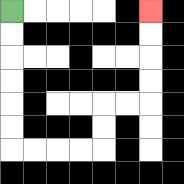{'start': '[0, 0]', 'end': '[6, 0]', 'path_directions': 'D,D,D,D,D,D,R,R,R,R,U,U,R,R,U,U,U,U', 'path_coordinates': '[[0, 0], [0, 1], [0, 2], [0, 3], [0, 4], [0, 5], [0, 6], [1, 6], [2, 6], [3, 6], [4, 6], [4, 5], [4, 4], [5, 4], [6, 4], [6, 3], [6, 2], [6, 1], [6, 0]]'}